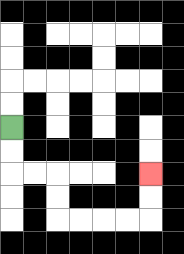{'start': '[0, 5]', 'end': '[6, 7]', 'path_directions': 'D,D,R,R,D,D,R,R,R,R,U,U', 'path_coordinates': '[[0, 5], [0, 6], [0, 7], [1, 7], [2, 7], [2, 8], [2, 9], [3, 9], [4, 9], [5, 9], [6, 9], [6, 8], [6, 7]]'}